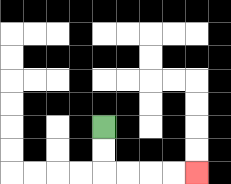{'start': '[4, 5]', 'end': '[8, 7]', 'path_directions': 'D,D,R,R,R,R', 'path_coordinates': '[[4, 5], [4, 6], [4, 7], [5, 7], [6, 7], [7, 7], [8, 7]]'}